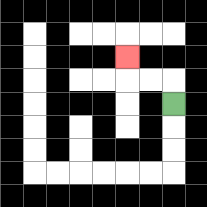{'start': '[7, 4]', 'end': '[5, 2]', 'path_directions': 'U,L,L,U', 'path_coordinates': '[[7, 4], [7, 3], [6, 3], [5, 3], [5, 2]]'}